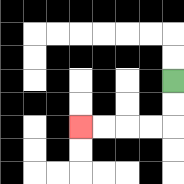{'start': '[7, 3]', 'end': '[3, 5]', 'path_directions': 'D,D,L,L,L,L', 'path_coordinates': '[[7, 3], [7, 4], [7, 5], [6, 5], [5, 5], [4, 5], [3, 5]]'}